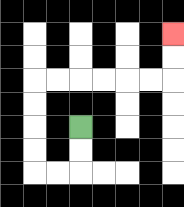{'start': '[3, 5]', 'end': '[7, 1]', 'path_directions': 'D,D,L,L,U,U,U,U,R,R,R,R,R,R,U,U', 'path_coordinates': '[[3, 5], [3, 6], [3, 7], [2, 7], [1, 7], [1, 6], [1, 5], [1, 4], [1, 3], [2, 3], [3, 3], [4, 3], [5, 3], [6, 3], [7, 3], [7, 2], [7, 1]]'}